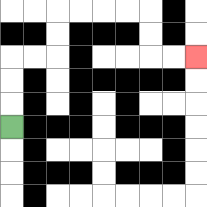{'start': '[0, 5]', 'end': '[8, 2]', 'path_directions': 'U,U,U,R,R,U,U,R,R,R,R,D,D,R,R', 'path_coordinates': '[[0, 5], [0, 4], [0, 3], [0, 2], [1, 2], [2, 2], [2, 1], [2, 0], [3, 0], [4, 0], [5, 0], [6, 0], [6, 1], [6, 2], [7, 2], [8, 2]]'}